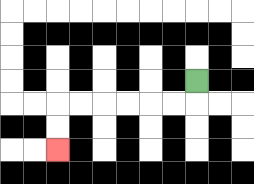{'start': '[8, 3]', 'end': '[2, 6]', 'path_directions': 'D,L,L,L,L,L,L,D,D', 'path_coordinates': '[[8, 3], [8, 4], [7, 4], [6, 4], [5, 4], [4, 4], [3, 4], [2, 4], [2, 5], [2, 6]]'}